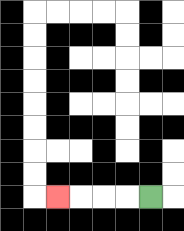{'start': '[6, 8]', 'end': '[2, 8]', 'path_directions': 'L,L,L,L', 'path_coordinates': '[[6, 8], [5, 8], [4, 8], [3, 8], [2, 8]]'}